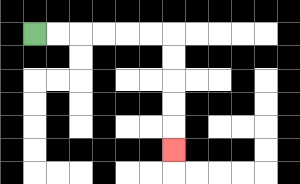{'start': '[1, 1]', 'end': '[7, 6]', 'path_directions': 'R,R,R,R,R,R,D,D,D,D,D', 'path_coordinates': '[[1, 1], [2, 1], [3, 1], [4, 1], [5, 1], [6, 1], [7, 1], [7, 2], [7, 3], [7, 4], [7, 5], [7, 6]]'}